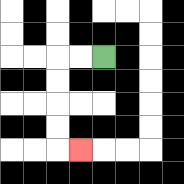{'start': '[4, 2]', 'end': '[3, 6]', 'path_directions': 'L,L,D,D,D,D,R', 'path_coordinates': '[[4, 2], [3, 2], [2, 2], [2, 3], [2, 4], [2, 5], [2, 6], [3, 6]]'}